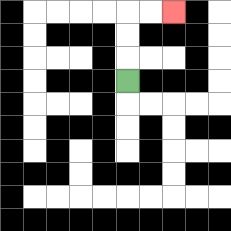{'start': '[5, 3]', 'end': '[7, 0]', 'path_directions': 'U,U,U,R,R', 'path_coordinates': '[[5, 3], [5, 2], [5, 1], [5, 0], [6, 0], [7, 0]]'}